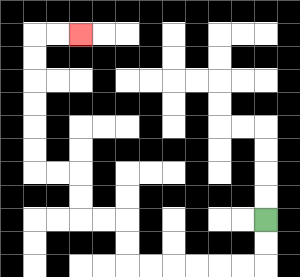{'start': '[11, 9]', 'end': '[3, 1]', 'path_directions': 'D,D,L,L,L,L,L,L,U,U,L,L,U,U,L,L,U,U,U,U,U,U,R,R', 'path_coordinates': '[[11, 9], [11, 10], [11, 11], [10, 11], [9, 11], [8, 11], [7, 11], [6, 11], [5, 11], [5, 10], [5, 9], [4, 9], [3, 9], [3, 8], [3, 7], [2, 7], [1, 7], [1, 6], [1, 5], [1, 4], [1, 3], [1, 2], [1, 1], [2, 1], [3, 1]]'}